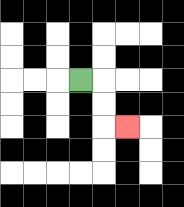{'start': '[3, 3]', 'end': '[5, 5]', 'path_directions': 'R,D,D,R', 'path_coordinates': '[[3, 3], [4, 3], [4, 4], [4, 5], [5, 5]]'}